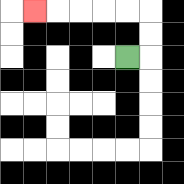{'start': '[5, 2]', 'end': '[1, 0]', 'path_directions': 'R,U,U,L,L,L,L,L', 'path_coordinates': '[[5, 2], [6, 2], [6, 1], [6, 0], [5, 0], [4, 0], [3, 0], [2, 0], [1, 0]]'}